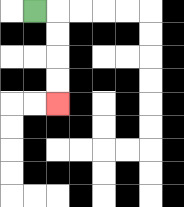{'start': '[1, 0]', 'end': '[2, 4]', 'path_directions': 'R,D,D,D,D', 'path_coordinates': '[[1, 0], [2, 0], [2, 1], [2, 2], [2, 3], [2, 4]]'}